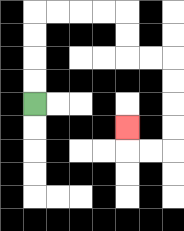{'start': '[1, 4]', 'end': '[5, 5]', 'path_directions': 'U,U,U,U,R,R,R,R,D,D,R,R,D,D,D,D,L,L,U', 'path_coordinates': '[[1, 4], [1, 3], [1, 2], [1, 1], [1, 0], [2, 0], [3, 0], [4, 0], [5, 0], [5, 1], [5, 2], [6, 2], [7, 2], [7, 3], [7, 4], [7, 5], [7, 6], [6, 6], [5, 6], [5, 5]]'}